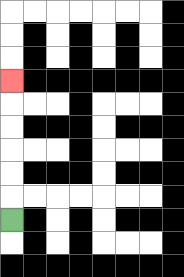{'start': '[0, 9]', 'end': '[0, 3]', 'path_directions': 'U,U,U,U,U,U', 'path_coordinates': '[[0, 9], [0, 8], [0, 7], [0, 6], [0, 5], [0, 4], [0, 3]]'}